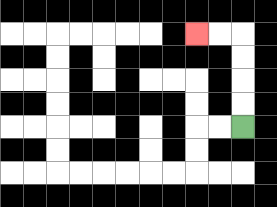{'start': '[10, 5]', 'end': '[8, 1]', 'path_directions': 'U,U,U,U,L,L', 'path_coordinates': '[[10, 5], [10, 4], [10, 3], [10, 2], [10, 1], [9, 1], [8, 1]]'}